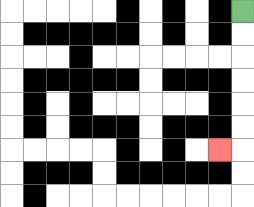{'start': '[10, 0]', 'end': '[9, 6]', 'path_directions': 'D,D,D,D,D,D,L', 'path_coordinates': '[[10, 0], [10, 1], [10, 2], [10, 3], [10, 4], [10, 5], [10, 6], [9, 6]]'}